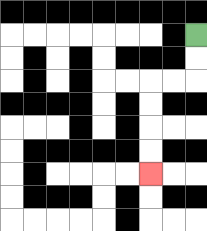{'start': '[8, 1]', 'end': '[6, 7]', 'path_directions': 'D,D,L,L,D,D,D,D', 'path_coordinates': '[[8, 1], [8, 2], [8, 3], [7, 3], [6, 3], [6, 4], [6, 5], [6, 6], [6, 7]]'}